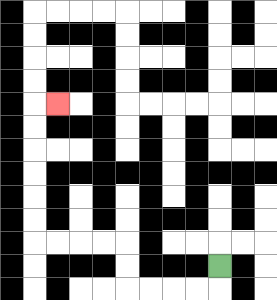{'start': '[9, 11]', 'end': '[2, 4]', 'path_directions': 'D,L,L,L,L,U,U,L,L,L,L,U,U,U,U,U,U,R', 'path_coordinates': '[[9, 11], [9, 12], [8, 12], [7, 12], [6, 12], [5, 12], [5, 11], [5, 10], [4, 10], [3, 10], [2, 10], [1, 10], [1, 9], [1, 8], [1, 7], [1, 6], [1, 5], [1, 4], [2, 4]]'}